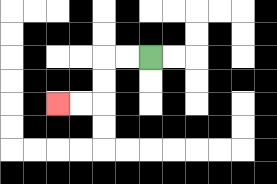{'start': '[6, 2]', 'end': '[2, 4]', 'path_directions': 'L,L,D,D,L,L', 'path_coordinates': '[[6, 2], [5, 2], [4, 2], [4, 3], [4, 4], [3, 4], [2, 4]]'}